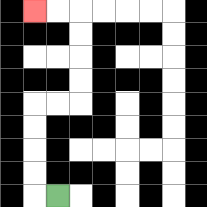{'start': '[2, 8]', 'end': '[1, 0]', 'path_directions': 'L,U,U,U,U,R,R,U,U,U,U,L,L', 'path_coordinates': '[[2, 8], [1, 8], [1, 7], [1, 6], [1, 5], [1, 4], [2, 4], [3, 4], [3, 3], [3, 2], [3, 1], [3, 0], [2, 0], [1, 0]]'}